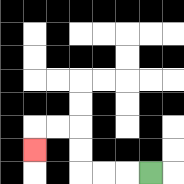{'start': '[6, 7]', 'end': '[1, 6]', 'path_directions': 'L,L,L,U,U,L,L,D', 'path_coordinates': '[[6, 7], [5, 7], [4, 7], [3, 7], [3, 6], [3, 5], [2, 5], [1, 5], [1, 6]]'}